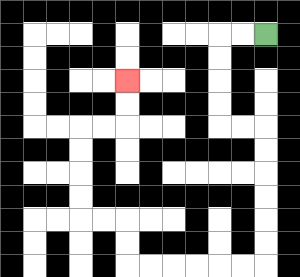{'start': '[11, 1]', 'end': '[5, 3]', 'path_directions': 'L,L,D,D,D,D,R,R,D,D,D,D,D,D,L,L,L,L,L,L,U,U,L,L,U,U,U,U,R,R,U,U', 'path_coordinates': '[[11, 1], [10, 1], [9, 1], [9, 2], [9, 3], [9, 4], [9, 5], [10, 5], [11, 5], [11, 6], [11, 7], [11, 8], [11, 9], [11, 10], [11, 11], [10, 11], [9, 11], [8, 11], [7, 11], [6, 11], [5, 11], [5, 10], [5, 9], [4, 9], [3, 9], [3, 8], [3, 7], [3, 6], [3, 5], [4, 5], [5, 5], [5, 4], [5, 3]]'}